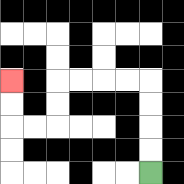{'start': '[6, 7]', 'end': '[0, 3]', 'path_directions': 'U,U,U,U,L,L,L,L,D,D,L,L,U,U', 'path_coordinates': '[[6, 7], [6, 6], [6, 5], [6, 4], [6, 3], [5, 3], [4, 3], [3, 3], [2, 3], [2, 4], [2, 5], [1, 5], [0, 5], [0, 4], [0, 3]]'}